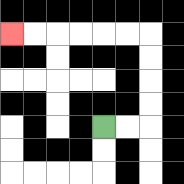{'start': '[4, 5]', 'end': '[0, 1]', 'path_directions': 'R,R,U,U,U,U,L,L,L,L,L,L', 'path_coordinates': '[[4, 5], [5, 5], [6, 5], [6, 4], [6, 3], [6, 2], [6, 1], [5, 1], [4, 1], [3, 1], [2, 1], [1, 1], [0, 1]]'}